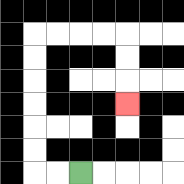{'start': '[3, 7]', 'end': '[5, 4]', 'path_directions': 'L,L,U,U,U,U,U,U,R,R,R,R,D,D,D', 'path_coordinates': '[[3, 7], [2, 7], [1, 7], [1, 6], [1, 5], [1, 4], [1, 3], [1, 2], [1, 1], [2, 1], [3, 1], [4, 1], [5, 1], [5, 2], [5, 3], [5, 4]]'}